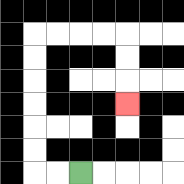{'start': '[3, 7]', 'end': '[5, 4]', 'path_directions': 'L,L,U,U,U,U,U,U,R,R,R,R,D,D,D', 'path_coordinates': '[[3, 7], [2, 7], [1, 7], [1, 6], [1, 5], [1, 4], [1, 3], [1, 2], [1, 1], [2, 1], [3, 1], [4, 1], [5, 1], [5, 2], [5, 3], [5, 4]]'}